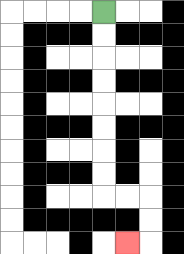{'start': '[4, 0]', 'end': '[5, 10]', 'path_directions': 'D,D,D,D,D,D,D,D,R,R,D,D,L', 'path_coordinates': '[[4, 0], [4, 1], [4, 2], [4, 3], [4, 4], [4, 5], [4, 6], [4, 7], [4, 8], [5, 8], [6, 8], [6, 9], [6, 10], [5, 10]]'}